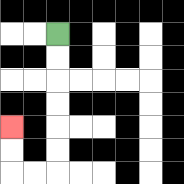{'start': '[2, 1]', 'end': '[0, 5]', 'path_directions': 'D,D,D,D,D,D,L,L,U,U', 'path_coordinates': '[[2, 1], [2, 2], [2, 3], [2, 4], [2, 5], [2, 6], [2, 7], [1, 7], [0, 7], [0, 6], [0, 5]]'}